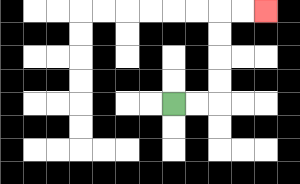{'start': '[7, 4]', 'end': '[11, 0]', 'path_directions': 'R,R,U,U,U,U,R,R', 'path_coordinates': '[[7, 4], [8, 4], [9, 4], [9, 3], [9, 2], [9, 1], [9, 0], [10, 0], [11, 0]]'}